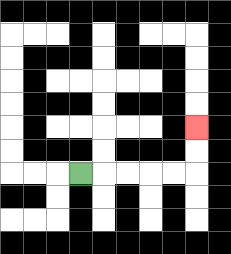{'start': '[3, 7]', 'end': '[8, 5]', 'path_directions': 'R,R,R,R,R,U,U', 'path_coordinates': '[[3, 7], [4, 7], [5, 7], [6, 7], [7, 7], [8, 7], [8, 6], [8, 5]]'}